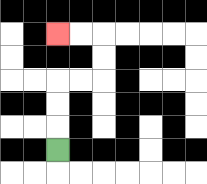{'start': '[2, 6]', 'end': '[2, 1]', 'path_directions': 'U,U,U,R,R,U,U,L,L', 'path_coordinates': '[[2, 6], [2, 5], [2, 4], [2, 3], [3, 3], [4, 3], [4, 2], [4, 1], [3, 1], [2, 1]]'}